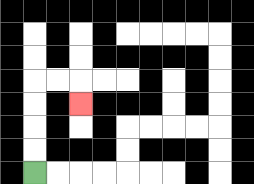{'start': '[1, 7]', 'end': '[3, 4]', 'path_directions': 'U,U,U,U,R,R,D', 'path_coordinates': '[[1, 7], [1, 6], [1, 5], [1, 4], [1, 3], [2, 3], [3, 3], [3, 4]]'}